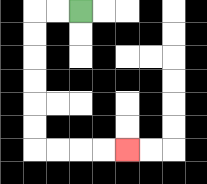{'start': '[3, 0]', 'end': '[5, 6]', 'path_directions': 'L,L,D,D,D,D,D,D,R,R,R,R', 'path_coordinates': '[[3, 0], [2, 0], [1, 0], [1, 1], [1, 2], [1, 3], [1, 4], [1, 5], [1, 6], [2, 6], [3, 6], [4, 6], [5, 6]]'}